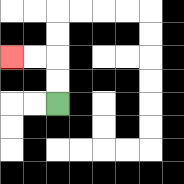{'start': '[2, 4]', 'end': '[0, 2]', 'path_directions': 'U,U,L,L', 'path_coordinates': '[[2, 4], [2, 3], [2, 2], [1, 2], [0, 2]]'}